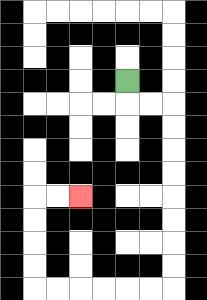{'start': '[5, 3]', 'end': '[3, 8]', 'path_directions': 'D,R,R,D,D,D,D,D,D,D,D,L,L,L,L,L,L,U,U,U,U,R,R', 'path_coordinates': '[[5, 3], [5, 4], [6, 4], [7, 4], [7, 5], [7, 6], [7, 7], [7, 8], [7, 9], [7, 10], [7, 11], [7, 12], [6, 12], [5, 12], [4, 12], [3, 12], [2, 12], [1, 12], [1, 11], [1, 10], [1, 9], [1, 8], [2, 8], [3, 8]]'}